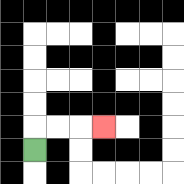{'start': '[1, 6]', 'end': '[4, 5]', 'path_directions': 'U,R,R,R', 'path_coordinates': '[[1, 6], [1, 5], [2, 5], [3, 5], [4, 5]]'}